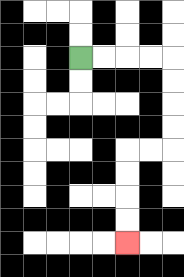{'start': '[3, 2]', 'end': '[5, 10]', 'path_directions': 'R,R,R,R,D,D,D,D,L,L,D,D,D,D', 'path_coordinates': '[[3, 2], [4, 2], [5, 2], [6, 2], [7, 2], [7, 3], [7, 4], [7, 5], [7, 6], [6, 6], [5, 6], [5, 7], [5, 8], [5, 9], [5, 10]]'}